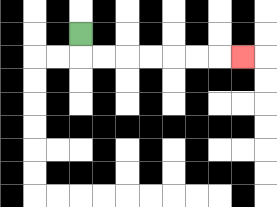{'start': '[3, 1]', 'end': '[10, 2]', 'path_directions': 'D,R,R,R,R,R,R,R', 'path_coordinates': '[[3, 1], [3, 2], [4, 2], [5, 2], [6, 2], [7, 2], [8, 2], [9, 2], [10, 2]]'}